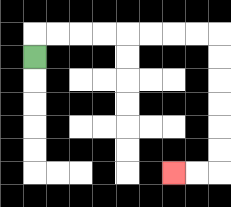{'start': '[1, 2]', 'end': '[7, 7]', 'path_directions': 'U,R,R,R,R,R,R,R,R,D,D,D,D,D,D,L,L', 'path_coordinates': '[[1, 2], [1, 1], [2, 1], [3, 1], [4, 1], [5, 1], [6, 1], [7, 1], [8, 1], [9, 1], [9, 2], [9, 3], [9, 4], [9, 5], [9, 6], [9, 7], [8, 7], [7, 7]]'}